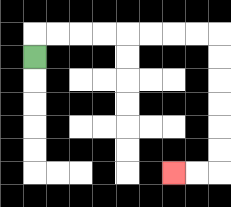{'start': '[1, 2]', 'end': '[7, 7]', 'path_directions': 'U,R,R,R,R,R,R,R,R,D,D,D,D,D,D,L,L', 'path_coordinates': '[[1, 2], [1, 1], [2, 1], [3, 1], [4, 1], [5, 1], [6, 1], [7, 1], [8, 1], [9, 1], [9, 2], [9, 3], [9, 4], [9, 5], [9, 6], [9, 7], [8, 7], [7, 7]]'}